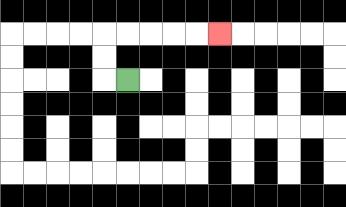{'start': '[5, 3]', 'end': '[9, 1]', 'path_directions': 'L,U,U,R,R,R,R,R', 'path_coordinates': '[[5, 3], [4, 3], [4, 2], [4, 1], [5, 1], [6, 1], [7, 1], [8, 1], [9, 1]]'}